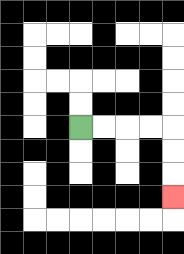{'start': '[3, 5]', 'end': '[7, 8]', 'path_directions': 'R,R,R,R,D,D,D', 'path_coordinates': '[[3, 5], [4, 5], [5, 5], [6, 5], [7, 5], [7, 6], [7, 7], [7, 8]]'}